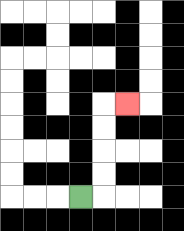{'start': '[3, 8]', 'end': '[5, 4]', 'path_directions': 'R,U,U,U,U,R', 'path_coordinates': '[[3, 8], [4, 8], [4, 7], [4, 6], [4, 5], [4, 4], [5, 4]]'}